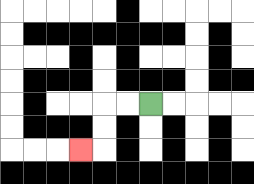{'start': '[6, 4]', 'end': '[3, 6]', 'path_directions': 'L,L,D,D,L', 'path_coordinates': '[[6, 4], [5, 4], [4, 4], [4, 5], [4, 6], [3, 6]]'}